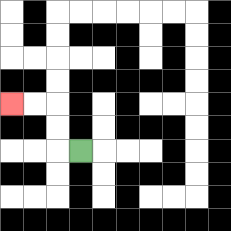{'start': '[3, 6]', 'end': '[0, 4]', 'path_directions': 'L,U,U,L,L', 'path_coordinates': '[[3, 6], [2, 6], [2, 5], [2, 4], [1, 4], [0, 4]]'}